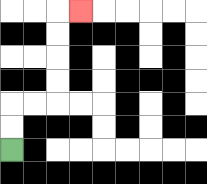{'start': '[0, 6]', 'end': '[3, 0]', 'path_directions': 'U,U,R,R,U,U,U,U,R', 'path_coordinates': '[[0, 6], [0, 5], [0, 4], [1, 4], [2, 4], [2, 3], [2, 2], [2, 1], [2, 0], [3, 0]]'}